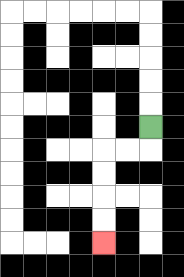{'start': '[6, 5]', 'end': '[4, 10]', 'path_directions': 'D,L,L,D,D,D,D', 'path_coordinates': '[[6, 5], [6, 6], [5, 6], [4, 6], [4, 7], [4, 8], [4, 9], [4, 10]]'}